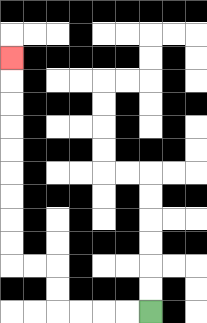{'start': '[6, 13]', 'end': '[0, 2]', 'path_directions': 'L,L,L,L,U,U,L,L,U,U,U,U,U,U,U,U,U', 'path_coordinates': '[[6, 13], [5, 13], [4, 13], [3, 13], [2, 13], [2, 12], [2, 11], [1, 11], [0, 11], [0, 10], [0, 9], [0, 8], [0, 7], [0, 6], [0, 5], [0, 4], [0, 3], [0, 2]]'}